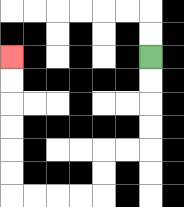{'start': '[6, 2]', 'end': '[0, 2]', 'path_directions': 'D,D,D,D,L,L,D,D,L,L,L,L,U,U,U,U,U,U', 'path_coordinates': '[[6, 2], [6, 3], [6, 4], [6, 5], [6, 6], [5, 6], [4, 6], [4, 7], [4, 8], [3, 8], [2, 8], [1, 8], [0, 8], [0, 7], [0, 6], [0, 5], [0, 4], [0, 3], [0, 2]]'}